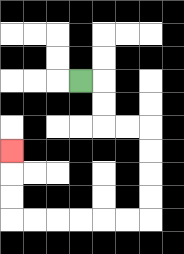{'start': '[3, 3]', 'end': '[0, 6]', 'path_directions': 'R,D,D,R,R,D,D,D,D,L,L,L,L,L,L,U,U,U', 'path_coordinates': '[[3, 3], [4, 3], [4, 4], [4, 5], [5, 5], [6, 5], [6, 6], [6, 7], [6, 8], [6, 9], [5, 9], [4, 9], [3, 9], [2, 9], [1, 9], [0, 9], [0, 8], [0, 7], [0, 6]]'}